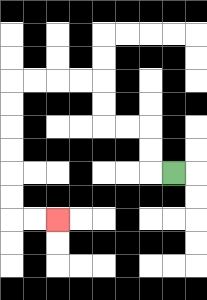{'start': '[7, 7]', 'end': '[2, 9]', 'path_directions': 'L,U,U,L,L,U,U,L,L,L,L,D,D,D,D,D,D,R,R', 'path_coordinates': '[[7, 7], [6, 7], [6, 6], [6, 5], [5, 5], [4, 5], [4, 4], [4, 3], [3, 3], [2, 3], [1, 3], [0, 3], [0, 4], [0, 5], [0, 6], [0, 7], [0, 8], [0, 9], [1, 9], [2, 9]]'}